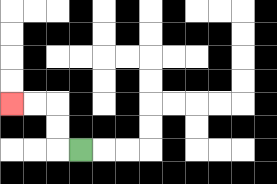{'start': '[3, 6]', 'end': '[0, 4]', 'path_directions': 'L,U,U,L,L', 'path_coordinates': '[[3, 6], [2, 6], [2, 5], [2, 4], [1, 4], [0, 4]]'}